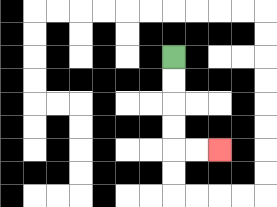{'start': '[7, 2]', 'end': '[9, 6]', 'path_directions': 'D,D,D,D,R,R', 'path_coordinates': '[[7, 2], [7, 3], [7, 4], [7, 5], [7, 6], [8, 6], [9, 6]]'}